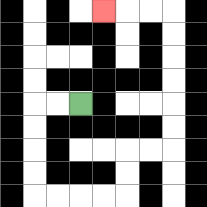{'start': '[3, 4]', 'end': '[4, 0]', 'path_directions': 'L,L,D,D,D,D,R,R,R,R,U,U,R,R,U,U,U,U,U,U,L,L,L', 'path_coordinates': '[[3, 4], [2, 4], [1, 4], [1, 5], [1, 6], [1, 7], [1, 8], [2, 8], [3, 8], [4, 8], [5, 8], [5, 7], [5, 6], [6, 6], [7, 6], [7, 5], [7, 4], [7, 3], [7, 2], [7, 1], [7, 0], [6, 0], [5, 0], [4, 0]]'}